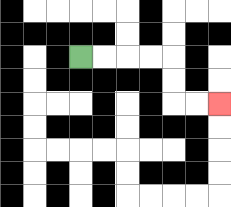{'start': '[3, 2]', 'end': '[9, 4]', 'path_directions': 'R,R,R,R,D,D,R,R', 'path_coordinates': '[[3, 2], [4, 2], [5, 2], [6, 2], [7, 2], [7, 3], [7, 4], [8, 4], [9, 4]]'}